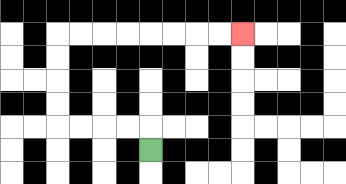{'start': '[6, 6]', 'end': '[10, 1]', 'path_directions': 'U,L,L,L,L,U,U,U,U,R,R,R,R,R,R,R,R', 'path_coordinates': '[[6, 6], [6, 5], [5, 5], [4, 5], [3, 5], [2, 5], [2, 4], [2, 3], [2, 2], [2, 1], [3, 1], [4, 1], [5, 1], [6, 1], [7, 1], [8, 1], [9, 1], [10, 1]]'}